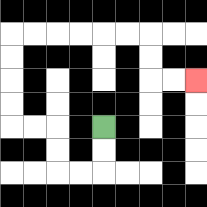{'start': '[4, 5]', 'end': '[8, 3]', 'path_directions': 'D,D,L,L,U,U,L,L,U,U,U,U,R,R,R,R,R,R,D,D,R,R', 'path_coordinates': '[[4, 5], [4, 6], [4, 7], [3, 7], [2, 7], [2, 6], [2, 5], [1, 5], [0, 5], [0, 4], [0, 3], [0, 2], [0, 1], [1, 1], [2, 1], [3, 1], [4, 1], [5, 1], [6, 1], [6, 2], [6, 3], [7, 3], [8, 3]]'}